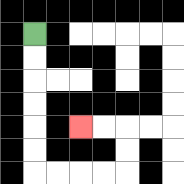{'start': '[1, 1]', 'end': '[3, 5]', 'path_directions': 'D,D,D,D,D,D,R,R,R,R,U,U,L,L', 'path_coordinates': '[[1, 1], [1, 2], [1, 3], [1, 4], [1, 5], [1, 6], [1, 7], [2, 7], [3, 7], [4, 7], [5, 7], [5, 6], [5, 5], [4, 5], [3, 5]]'}